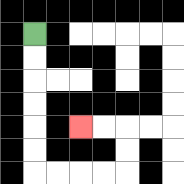{'start': '[1, 1]', 'end': '[3, 5]', 'path_directions': 'D,D,D,D,D,D,R,R,R,R,U,U,L,L', 'path_coordinates': '[[1, 1], [1, 2], [1, 3], [1, 4], [1, 5], [1, 6], [1, 7], [2, 7], [3, 7], [4, 7], [5, 7], [5, 6], [5, 5], [4, 5], [3, 5]]'}